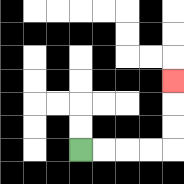{'start': '[3, 6]', 'end': '[7, 3]', 'path_directions': 'R,R,R,R,U,U,U', 'path_coordinates': '[[3, 6], [4, 6], [5, 6], [6, 6], [7, 6], [7, 5], [7, 4], [7, 3]]'}